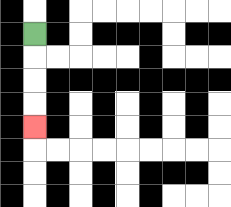{'start': '[1, 1]', 'end': '[1, 5]', 'path_directions': 'D,D,D,D', 'path_coordinates': '[[1, 1], [1, 2], [1, 3], [1, 4], [1, 5]]'}